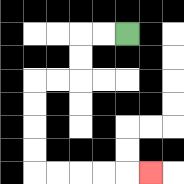{'start': '[5, 1]', 'end': '[6, 7]', 'path_directions': 'L,L,D,D,L,L,D,D,D,D,R,R,R,R,R', 'path_coordinates': '[[5, 1], [4, 1], [3, 1], [3, 2], [3, 3], [2, 3], [1, 3], [1, 4], [1, 5], [1, 6], [1, 7], [2, 7], [3, 7], [4, 7], [5, 7], [6, 7]]'}